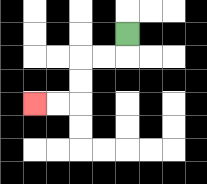{'start': '[5, 1]', 'end': '[1, 4]', 'path_directions': 'D,L,L,D,D,L,L', 'path_coordinates': '[[5, 1], [5, 2], [4, 2], [3, 2], [3, 3], [3, 4], [2, 4], [1, 4]]'}